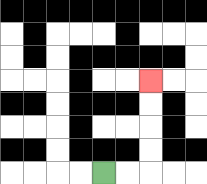{'start': '[4, 7]', 'end': '[6, 3]', 'path_directions': 'R,R,U,U,U,U', 'path_coordinates': '[[4, 7], [5, 7], [6, 7], [6, 6], [6, 5], [6, 4], [6, 3]]'}